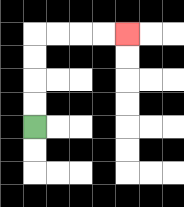{'start': '[1, 5]', 'end': '[5, 1]', 'path_directions': 'U,U,U,U,R,R,R,R', 'path_coordinates': '[[1, 5], [1, 4], [1, 3], [1, 2], [1, 1], [2, 1], [3, 1], [4, 1], [5, 1]]'}